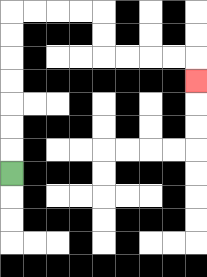{'start': '[0, 7]', 'end': '[8, 3]', 'path_directions': 'U,U,U,U,U,U,U,R,R,R,R,D,D,R,R,R,R,D', 'path_coordinates': '[[0, 7], [0, 6], [0, 5], [0, 4], [0, 3], [0, 2], [0, 1], [0, 0], [1, 0], [2, 0], [3, 0], [4, 0], [4, 1], [4, 2], [5, 2], [6, 2], [7, 2], [8, 2], [8, 3]]'}